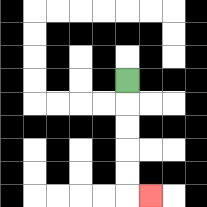{'start': '[5, 3]', 'end': '[6, 8]', 'path_directions': 'D,D,D,D,D,R', 'path_coordinates': '[[5, 3], [5, 4], [5, 5], [5, 6], [5, 7], [5, 8], [6, 8]]'}